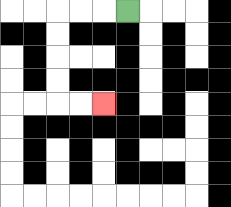{'start': '[5, 0]', 'end': '[4, 4]', 'path_directions': 'L,L,L,D,D,D,D,R,R', 'path_coordinates': '[[5, 0], [4, 0], [3, 0], [2, 0], [2, 1], [2, 2], [2, 3], [2, 4], [3, 4], [4, 4]]'}